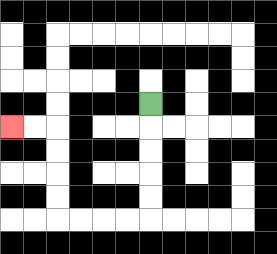{'start': '[6, 4]', 'end': '[0, 5]', 'path_directions': 'D,D,D,D,D,L,L,L,L,U,U,U,U,L,L', 'path_coordinates': '[[6, 4], [6, 5], [6, 6], [6, 7], [6, 8], [6, 9], [5, 9], [4, 9], [3, 9], [2, 9], [2, 8], [2, 7], [2, 6], [2, 5], [1, 5], [0, 5]]'}